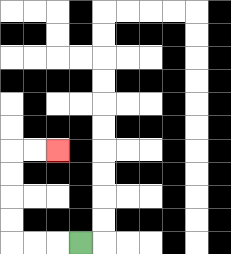{'start': '[3, 10]', 'end': '[2, 6]', 'path_directions': 'L,L,L,U,U,U,U,R,R', 'path_coordinates': '[[3, 10], [2, 10], [1, 10], [0, 10], [0, 9], [0, 8], [0, 7], [0, 6], [1, 6], [2, 6]]'}